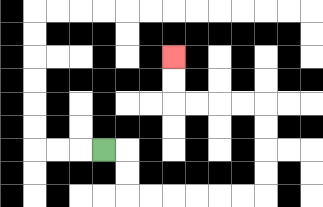{'start': '[4, 6]', 'end': '[7, 2]', 'path_directions': 'R,D,D,R,R,R,R,R,R,U,U,U,U,L,L,L,L,U,U', 'path_coordinates': '[[4, 6], [5, 6], [5, 7], [5, 8], [6, 8], [7, 8], [8, 8], [9, 8], [10, 8], [11, 8], [11, 7], [11, 6], [11, 5], [11, 4], [10, 4], [9, 4], [8, 4], [7, 4], [7, 3], [7, 2]]'}